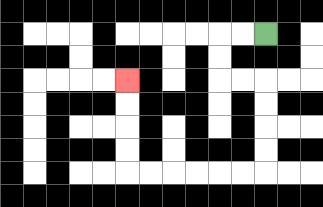{'start': '[11, 1]', 'end': '[5, 3]', 'path_directions': 'L,L,D,D,R,R,D,D,D,D,L,L,L,L,L,L,U,U,U,U', 'path_coordinates': '[[11, 1], [10, 1], [9, 1], [9, 2], [9, 3], [10, 3], [11, 3], [11, 4], [11, 5], [11, 6], [11, 7], [10, 7], [9, 7], [8, 7], [7, 7], [6, 7], [5, 7], [5, 6], [5, 5], [5, 4], [5, 3]]'}